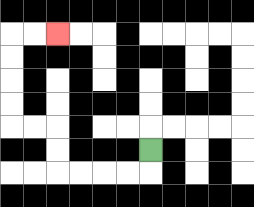{'start': '[6, 6]', 'end': '[2, 1]', 'path_directions': 'D,L,L,L,L,U,U,L,L,U,U,U,U,R,R', 'path_coordinates': '[[6, 6], [6, 7], [5, 7], [4, 7], [3, 7], [2, 7], [2, 6], [2, 5], [1, 5], [0, 5], [0, 4], [0, 3], [0, 2], [0, 1], [1, 1], [2, 1]]'}